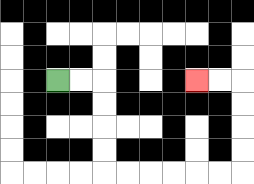{'start': '[2, 3]', 'end': '[8, 3]', 'path_directions': 'R,R,D,D,D,D,R,R,R,R,R,R,U,U,U,U,L,L', 'path_coordinates': '[[2, 3], [3, 3], [4, 3], [4, 4], [4, 5], [4, 6], [4, 7], [5, 7], [6, 7], [7, 7], [8, 7], [9, 7], [10, 7], [10, 6], [10, 5], [10, 4], [10, 3], [9, 3], [8, 3]]'}